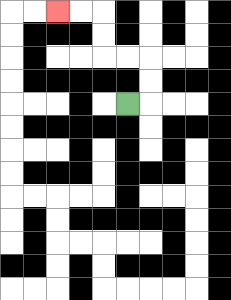{'start': '[5, 4]', 'end': '[2, 0]', 'path_directions': 'R,U,U,L,L,U,U,L,L', 'path_coordinates': '[[5, 4], [6, 4], [6, 3], [6, 2], [5, 2], [4, 2], [4, 1], [4, 0], [3, 0], [2, 0]]'}